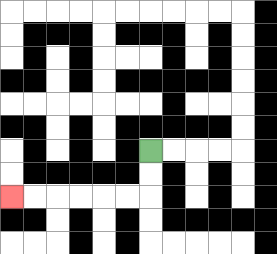{'start': '[6, 6]', 'end': '[0, 8]', 'path_directions': 'D,D,L,L,L,L,L,L', 'path_coordinates': '[[6, 6], [6, 7], [6, 8], [5, 8], [4, 8], [3, 8], [2, 8], [1, 8], [0, 8]]'}